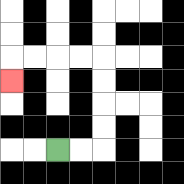{'start': '[2, 6]', 'end': '[0, 3]', 'path_directions': 'R,R,U,U,U,U,L,L,L,L,D', 'path_coordinates': '[[2, 6], [3, 6], [4, 6], [4, 5], [4, 4], [4, 3], [4, 2], [3, 2], [2, 2], [1, 2], [0, 2], [0, 3]]'}